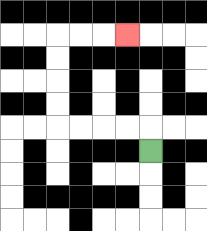{'start': '[6, 6]', 'end': '[5, 1]', 'path_directions': 'U,L,L,L,L,U,U,U,U,R,R,R', 'path_coordinates': '[[6, 6], [6, 5], [5, 5], [4, 5], [3, 5], [2, 5], [2, 4], [2, 3], [2, 2], [2, 1], [3, 1], [4, 1], [5, 1]]'}